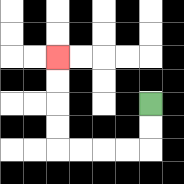{'start': '[6, 4]', 'end': '[2, 2]', 'path_directions': 'D,D,L,L,L,L,U,U,U,U', 'path_coordinates': '[[6, 4], [6, 5], [6, 6], [5, 6], [4, 6], [3, 6], [2, 6], [2, 5], [2, 4], [2, 3], [2, 2]]'}